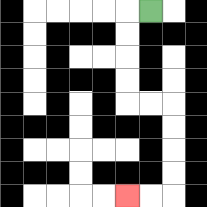{'start': '[6, 0]', 'end': '[5, 8]', 'path_directions': 'L,D,D,D,D,R,R,D,D,D,D,L,L', 'path_coordinates': '[[6, 0], [5, 0], [5, 1], [5, 2], [5, 3], [5, 4], [6, 4], [7, 4], [7, 5], [7, 6], [7, 7], [7, 8], [6, 8], [5, 8]]'}